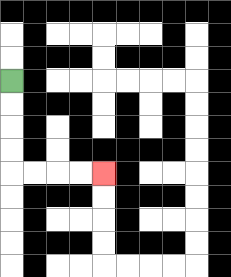{'start': '[0, 3]', 'end': '[4, 7]', 'path_directions': 'D,D,D,D,R,R,R,R', 'path_coordinates': '[[0, 3], [0, 4], [0, 5], [0, 6], [0, 7], [1, 7], [2, 7], [3, 7], [4, 7]]'}